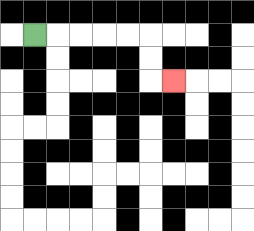{'start': '[1, 1]', 'end': '[7, 3]', 'path_directions': 'R,R,R,R,R,D,D,R', 'path_coordinates': '[[1, 1], [2, 1], [3, 1], [4, 1], [5, 1], [6, 1], [6, 2], [6, 3], [7, 3]]'}